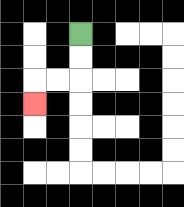{'start': '[3, 1]', 'end': '[1, 4]', 'path_directions': 'D,D,L,L,D', 'path_coordinates': '[[3, 1], [3, 2], [3, 3], [2, 3], [1, 3], [1, 4]]'}